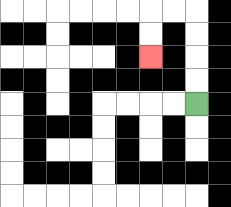{'start': '[8, 4]', 'end': '[6, 2]', 'path_directions': 'U,U,U,U,L,L,D,D', 'path_coordinates': '[[8, 4], [8, 3], [8, 2], [8, 1], [8, 0], [7, 0], [6, 0], [6, 1], [6, 2]]'}